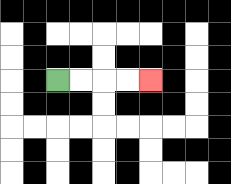{'start': '[2, 3]', 'end': '[6, 3]', 'path_directions': 'R,R,R,R', 'path_coordinates': '[[2, 3], [3, 3], [4, 3], [5, 3], [6, 3]]'}